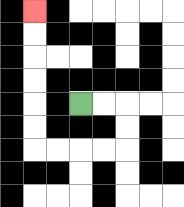{'start': '[3, 4]', 'end': '[1, 0]', 'path_directions': 'R,R,D,D,L,L,L,L,U,U,U,U,U,U', 'path_coordinates': '[[3, 4], [4, 4], [5, 4], [5, 5], [5, 6], [4, 6], [3, 6], [2, 6], [1, 6], [1, 5], [1, 4], [1, 3], [1, 2], [1, 1], [1, 0]]'}